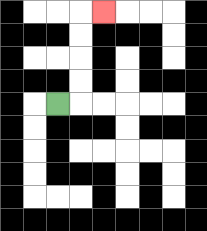{'start': '[2, 4]', 'end': '[4, 0]', 'path_directions': 'R,U,U,U,U,R', 'path_coordinates': '[[2, 4], [3, 4], [3, 3], [3, 2], [3, 1], [3, 0], [4, 0]]'}